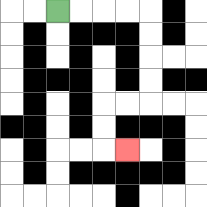{'start': '[2, 0]', 'end': '[5, 6]', 'path_directions': 'R,R,R,R,D,D,D,D,L,L,D,D,R', 'path_coordinates': '[[2, 0], [3, 0], [4, 0], [5, 0], [6, 0], [6, 1], [6, 2], [6, 3], [6, 4], [5, 4], [4, 4], [4, 5], [4, 6], [5, 6]]'}